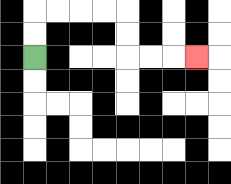{'start': '[1, 2]', 'end': '[8, 2]', 'path_directions': 'U,U,R,R,R,R,D,D,R,R,R', 'path_coordinates': '[[1, 2], [1, 1], [1, 0], [2, 0], [3, 0], [4, 0], [5, 0], [5, 1], [5, 2], [6, 2], [7, 2], [8, 2]]'}